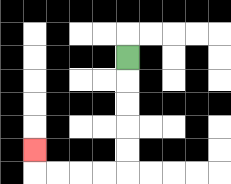{'start': '[5, 2]', 'end': '[1, 6]', 'path_directions': 'D,D,D,D,D,L,L,L,L,U', 'path_coordinates': '[[5, 2], [5, 3], [5, 4], [5, 5], [5, 6], [5, 7], [4, 7], [3, 7], [2, 7], [1, 7], [1, 6]]'}